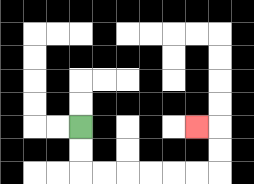{'start': '[3, 5]', 'end': '[8, 5]', 'path_directions': 'D,D,R,R,R,R,R,R,U,U,L', 'path_coordinates': '[[3, 5], [3, 6], [3, 7], [4, 7], [5, 7], [6, 7], [7, 7], [8, 7], [9, 7], [9, 6], [9, 5], [8, 5]]'}